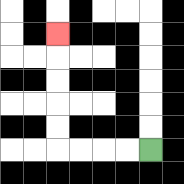{'start': '[6, 6]', 'end': '[2, 1]', 'path_directions': 'L,L,L,L,U,U,U,U,U', 'path_coordinates': '[[6, 6], [5, 6], [4, 6], [3, 6], [2, 6], [2, 5], [2, 4], [2, 3], [2, 2], [2, 1]]'}